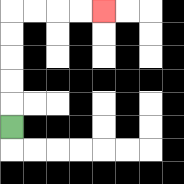{'start': '[0, 5]', 'end': '[4, 0]', 'path_directions': 'U,U,U,U,U,R,R,R,R', 'path_coordinates': '[[0, 5], [0, 4], [0, 3], [0, 2], [0, 1], [0, 0], [1, 0], [2, 0], [3, 0], [4, 0]]'}